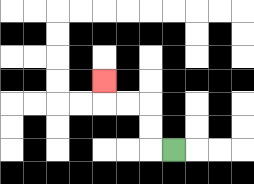{'start': '[7, 6]', 'end': '[4, 3]', 'path_directions': 'L,U,U,L,L,U', 'path_coordinates': '[[7, 6], [6, 6], [6, 5], [6, 4], [5, 4], [4, 4], [4, 3]]'}